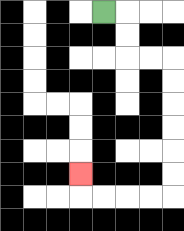{'start': '[4, 0]', 'end': '[3, 7]', 'path_directions': 'R,D,D,R,R,D,D,D,D,D,D,L,L,L,L,U', 'path_coordinates': '[[4, 0], [5, 0], [5, 1], [5, 2], [6, 2], [7, 2], [7, 3], [7, 4], [7, 5], [7, 6], [7, 7], [7, 8], [6, 8], [5, 8], [4, 8], [3, 8], [3, 7]]'}